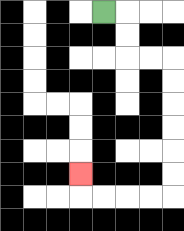{'start': '[4, 0]', 'end': '[3, 7]', 'path_directions': 'R,D,D,R,R,D,D,D,D,D,D,L,L,L,L,U', 'path_coordinates': '[[4, 0], [5, 0], [5, 1], [5, 2], [6, 2], [7, 2], [7, 3], [7, 4], [7, 5], [7, 6], [7, 7], [7, 8], [6, 8], [5, 8], [4, 8], [3, 8], [3, 7]]'}